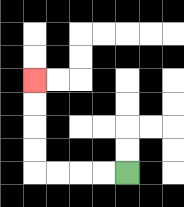{'start': '[5, 7]', 'end': '[1, 3]', 'path_directions': 'L,L,L,L,U,U,U,U', 'path_coordinates': '[[5, 7], [4, 7], [3, 7], [2, 7], [1, 7], [1, 6], [1, 5], [1, 4], [1, 3]]'}